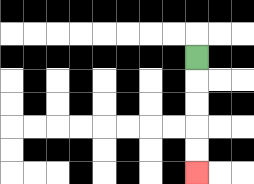{'start': '[8, 2]', 'end': '[8, 7]', 'path_directions': 'D,D,D,D,D', 'path_coordinates': '[[8, 2], [8, 3], [8, 4], [8, 5], [8, 6], [8, 7]]'}